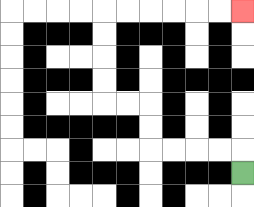{'start': '[10, 7]', 'end': '[10, 0]', 'path_directions': 'U,L,L,L,L,U,U,L,L,U,U,U,U,R,R,R,R,R,R', 'path_coordinates': '[[10, 7], [10, 6], [9, 6], [8, 6], [7, 6], [6, 6], [6, 5], [6, 4], [5, 4], [4, 4], [4, 3], [4, 2], [4, 1], [4, 0], [5, 0], [6, 0], [7, 0], [8, 0], [9, 0], [10, 0]]'}